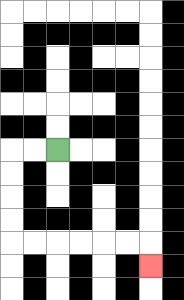{'start': '[2, 6]', 'end': '[6, 11]', 'path_directions': 'L,L,D,D,D,D,R,R,R,R,R,R,D', 'path_coordinates': '[[2, 6], [1, 6], [0, 6], [0, 7], [0, 8], [0, 9], [0, 10], [1, 10], [2, 10], [3, 10], [4, 10], [5, 10], [6, 10], [6, 11]]'}